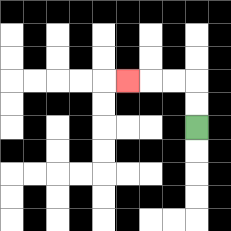{'start': '[8, 5]', 'end': '[5, 3]', 'path_directions': 'U,U,L,L,L', 'path_coordinates': '[[8, 5], [8, 4], [8, 3], [7, 3], [6, 3], [5, 3]]'}